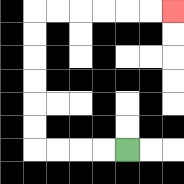{'start': '[5, 6]', 'end': '[7, 0]', 'path_directions': 'L,L,L,L,U,U,U,U,U,U,R,R,R,R,R,R', 'path_coordinates': '[[5, 6], [4, 6], [3, 6], [2, 6], [1, 6], [1, 5], [1, 4], [1, 3], [1, 2], [1, 1], [1, 0], [2, 0], [3, 0], [4, 0], [5, 0], [6, 0], [7, 0]]'}